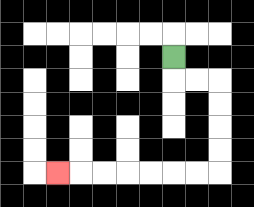{'start': '[7, 2]', 'end': '[2, 7]', 'path_directions': 'D,R,R,D,D,D,D,L,L,L,L,L,L,L', 'path_coordinates': '[[7, 2], [7, 3], [8, 3], [9, 3], [9, 4], [9, 5], [9, 6], [9, 7], [8, 7], [7, 7], [6, 7], [5, 7], [4, 7], [3, 7], [2, 7]]'}